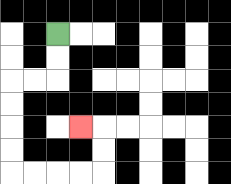{'start': '[2, 1]', 'end': '[3, 5]', 'path_directions': 'D,D,L,L,D,D,D,D,R,R,R,R,U,U,L', 'path_coordinates': '[[2, 1], [2, 2], [2, 3], [1, 3], [0, 3], [0, 4], [0, 5], [0, 6], [0, 7], [1, 7], [2, 7], [3, 7], [4, 7], [4, 6], [4, 5], [3, 5]]'}